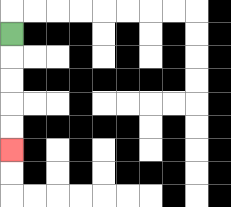{'start': '[0, 1]', 'end': '[0, 6]', 'path_directions': 'D,D,D,D,D', 'path_coordinates': '[[0, 1], [0, 2], [0, 3], [0, 4], [0, 5], [0, 6]]'}